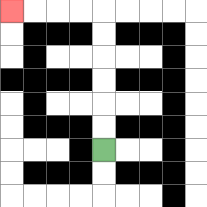{'start': '[4, 6]', 'end': '[0, 0]', 'path_directions': 'U,U,U,U,U,U,L,L,L,L', 'path_coordinates': '[[4, 6], [4, 5], [4, 4], [4, 3], [4, 2], [4, 1], [4, 0], [3, 0], [2, 0], [1, 0], [0, 0]]'}